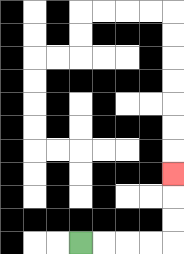{'start': '[3, 10]', 'end': '[7, 7]', 'path_directions': 'R,R,R,R,U,U,U', 'path_coordinates': '[[3, 10], [4, 10], [5, 10], [6, 10], [7, 10], [7, 9], [7, 8], [7, 7]]'}